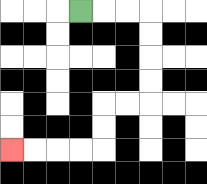{'start': '[3, 0]', 'end': '[0, 6]', 'path_directions': 'R,R,R,D,D,D,D,L,L,D,D,L,L,L,L', 'path_coordinates': '[[3, 0], [4, 0], [5, 0], [6, 0], [6, 1], [6, 2], [6, 3], [6, 4], [5, 4], [4, 4], [4, 5], [4, 6], [3, 6], [2, 6], [1, 6], [0, 6]]'}